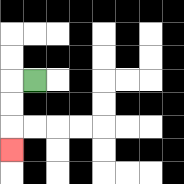{'start': '[1, 3]', 'end': '[0, 6]', 'path_directions': 'L,D,D,D', 'path_coordinates': '[[1, 3], [0, 3], [0, 4], [0, 5], [0, 6]]'}